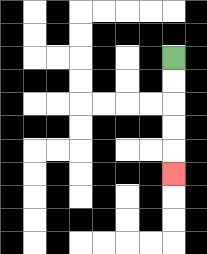{'start': '[7, 2]', 'end': '[7, 7]', 'path_directions': 'D,D,D,D,D', 'path_coordinates': '[[7, 2], [7, 3], [7, 4], [7, 5], [7, 6], [7, 7]]'}